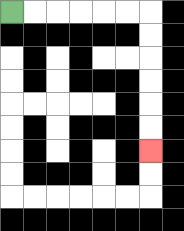{'start': '[0, 0]', 'end': '[6, 6]', 'path_directions': 'R,R,R,R,R,R,D,D,D,D,D,D', 'path_coordinates': '[[0, 0], [1, 0], [2, 0], [3, 0], [4, 0], [5, 0], [6, 0], [6, 1], [6, 2], [6, 3], [6, 4], [6, 5], [6, 6]]'}